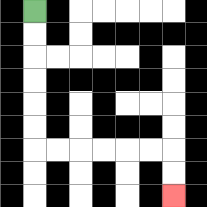{'start': '[1, 0]', 'end': '[7, 8]', 'path_directions': 'D,D,D,D,D,D,R,R,R,R,R,R,D,D', 'path_coordinates': '[[1, 0], [1, 1], [1, 2], [1, 3], [1, 4], [1, 5], [1, 6], [2, 6], [3, 6], [4, 6], [5, 6], [6, 6], [7, 6], [7, 7], [7, 8]]'}